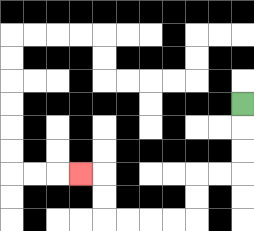{'start': '[10, 4]', 'end': '[3, 7]', 'path_directions': 'D,D,D,L,L,D,D,L,L,L,L,U,U,L', 'path_coordinates': '[[10, 4], [10, 5], [10, 6], [10, 7], [9, 7], [8, 7], [8, 8], [8, 9], [7, 9], [6, 9], [5, 9], [4, 9], [4, 8], [4, 7], [3, 7]]'}